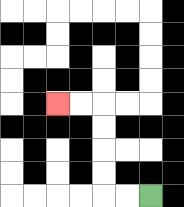{'start': '[6, 8]', 'end': '[2, 4]', 'path_directions': 'L,L,U,U,U,U,L,L', 'path_coordinates': '[[6, 8], [5, 8], [4, 8], [4, 7], [4, 6], [4, 5], [4, 4], [3, 4], [2, 4]]'}